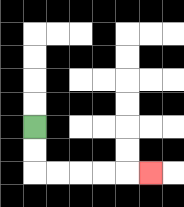{'start': '[1, 5]', 'end': '[6, 7]', 'path_directions': 'D,D,R,R,R,R,R', 'path_coordinates': '[[1, 5], [1, 6], [1, 7], [2, 7], [3, 7], [4, 7], [5, 7], [6, 7]]'}